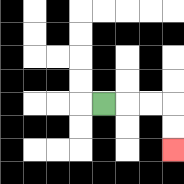{'start': '[4, 4]', 'end': '[7, 6]', 'path_directions': 'R,R,R,D,D', 'path_coordinates': '[[4, 4], [5, 4], [6, 4], [7, 4], [7, 5], [7, 6]]'}